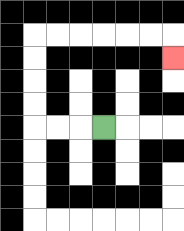{'start': '[4, 5]', 'end': '[7, 2]', 'path_directions': 'L,L,L,U,U,U,U,R,R,R,R,R,R,D', 'path_coordinates': '[[4, 5], [3, 5], [2, 5], [1, 5], [1, 4], [1, 3], [1, 2], [1, 1], [2, 1], [3, 1], [4, 1], [5, 1], [6, 1], [7, 1], [7, 2]]'}